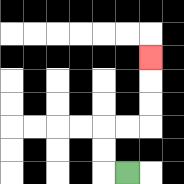{'start': '[5, 7]', 'end': '[6, 2]', 'path_directions': 'L,U,U,R,R,U,U,U', 'path_coordinates': '[[5, 7], [4, 7], [4, 6], [4, 5], [5, 5], [6, 5], [6, 4], [6, 3], [6, 2]]'}